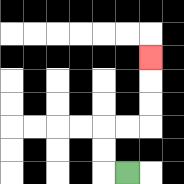{'start': '[5, 7]', 'end': '[6, 2]', 'path_directions': 'L,U,U,R,R,U,U,U', 'path_coordinates': '[[5, 7], [4, 7], [4, 6], [4, 5], [5, 5], [6, 5], [6, 4], [6, 3], [6, 2]]'}